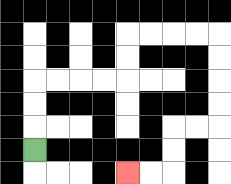{'start': '[1, 6]', 'end': '[5, 7]', 'path_directions': 'U,U,U,R,R,R,R,U,U,R,R,R,R,D,D,D,D,L,L,D,D,L,L', 'path_coordinates': '[[1, 6], [1, 5], [1, 4], [1, 3], [2, 3], [3, 3], [4, 3], [5, 3], [5, 2], [5, 1], [6, 1], [7, 1], [8, 1], [9, 1], [9, 2], [9, 3], [9, 4], [9, 5], [8, 5], [7, 5], [7, 6], [7, 7], [6, 7], [5, 7]]'}